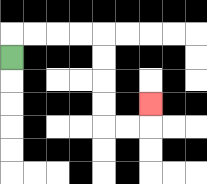{'start': '[0, 2]', 'end': '[6, 4]', 'path_directions': 'U,R,R,R,R,D,D,D,D,R,R,U', 'path_coordinates': '[[0, 2], [0, 1], [1, 1], [2, 1], [3, 1], [4, 1], [4, 2], [4, 3], [4, 4], [4, 5], [5, 5], [6, 5], [6, 4]]'}